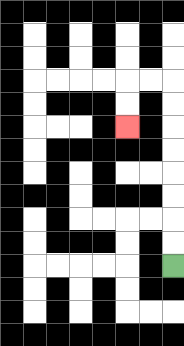{'start': '[7, 11]', 'end': '[5, 5]', 'path_directions': 'U,U,U,U,U,U,U,U,L,L,D,D', 'path_coordinates': '[[7, 11], [7, 10], [7, 9], [7, 8], [7, 7], [7, 6], [7, 5], [7, 4], [7, 3], [6, 3], [5, 3], [5, 4], [5, 5]]'}